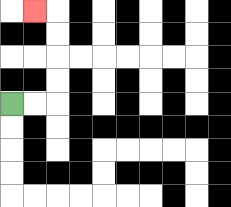{'start': '[0, 4]', 'end': '[1, 0]', 'path_directions': 'R,R,U,U,U,U,L', 'path_coordinates': '[[0, 4], [1, 4], [2, 4], [2, 3], [2, 2], [2, 1], [2, 0], [1, 0]]'}